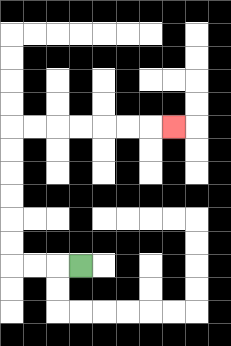{'start': '[3, 11]', 'end': '[7, 5]', 'path_directions': 'L,L,L,U,U,U,U,U,U,R,R,R,R,R,R,R', 'path_coordinates': '[[3, 11], [2, 11], [1, 11], [0, 11], [0, 10], [0, 9], [0, 8], [0, 7], [0, 6], [0, 5], [1, 5], [2, 5], [3, 5], [4, 5], [5, 5], [6, 5], [7, 5]]'}